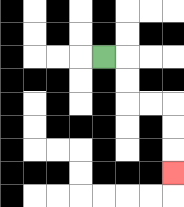{'start': '[4, 2]', 'end': '[7, 7]', 'path_directions': 'R,D,D,R,R,D,D,D', 'path_coordinates': '[[4, 2], [5, 2], [5, 3], [5, 4], [6, 4], [7, 4], [7, 5], [7, 6], [7, 7]]'}